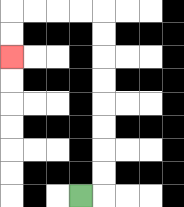{'start': '[3, 8]', 'end': '[0, 2]', 'path_directions': 'R,U,U,U,U,U,U,U,U,L,L,L,L,D,D', 'path_coordinates': '[[3, 8], [4, 8], [4, 7], [4, 6], [4, 5], [4, 4], [4, 3], [4, 2], [4, 1], [4, 0], [3, 0], [2, 0], [1, 0], [0, 0], [0, 1], [0, 2]]'}